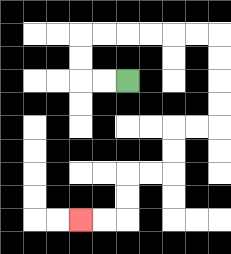{'start': '[5, 3]', 'end': '[3, 9]', 'path_directions': 'L,L,U,U,R,R,R,R,R,R,D,D,D,D,L,L,D,D,L,L,D,D,L,L', 'path_coordinates': '[[5, 3], [4, 3], [3, 3], [3, 2], [3, 1], [4, 1], [5, 1], [6, 1], [7, 1], [8, 1], [9, 1], [9, 2], [9, 3], [9, 4], [9, 5], [8, 5], [7, 5], [7, 6], [7, 7], [6, 7], [5, 7], [5, 8], [5, 9], [4, 9], [3, 9]]'}